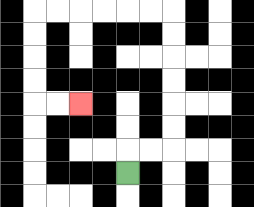{'start': '[5, 7]', 'end': '[3, 4]', 'path_directions': 'U,R,R,U,U,U,U,U,U,L,L,L,L,L,L,D,D,D,D,R,R', 'path_coordinates': '[[5, 7], [5, 6], [6, 6], [7, 6], [7, 5], [7, 4], [7, 3], [7, 2], [7, 1], [7, 0], [6, 0], [5, 0], [4, 0], [3, 0], [2, 0], [1, 0], [1, 1], [1, 2], [1, 3], [1, 4], [2, 4], [3, 4]]'}